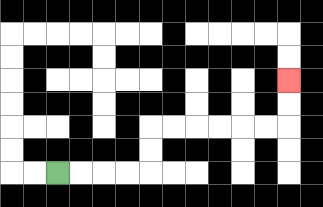{'start': '[2, 7]', 'end': '[12, 3]', 'path_directions': 'R,R,R,R,U,U,R,R,R,R,R,R,U,U', 'path_coordinates': '[[2, 7], [3, 7], [4, 7], [5, 7], [6, 7], [6, 6], [6, 5], [7, 5], [8, 5], [9, 5], [10, 5], [11, 5], [12, 5], [12, 4], [12, 3]]'}